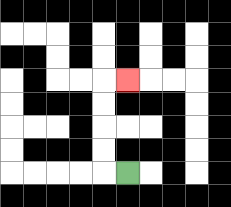{'start': '[5, 7]', 'end': '[5, 3]', 'path_directions': 'L,U,U,U,U,R', 'path_coordinates': '[[5, 7], [4, 7], [4, 6], [4, 5], [4, 4], [4, 3], [5, 3]]'}